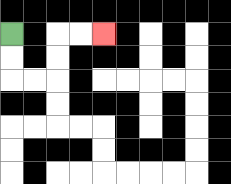{'start': '[0, 1]', 'end': '[4, 1]', 'path_directions': 'D,D,R,R,U,U,R,R', 'path_coordinates': '[[0, 1], [0, 2], [0, 3], [1, 3], [2, 3], [2, 2], [2, 1], [3, 1], [4, 1]]'}